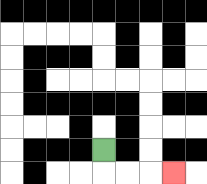{'start': '[4, 6]', 'end': '[7, 7]', 'path_directions': 'D,R,R,R', 'path_coordinates': '[[4, 6], [4, 7], [5, 7], [6, 7], [7, 7]]'}